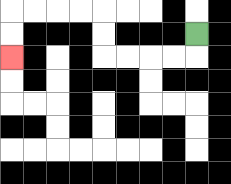{'start': '[8, 1]', 'end': '[0, 2]', 'path_directions': 'D,L,L,L,L,U,U,L,L,L,L,D,D', 'path_coordinates': '[[8, 1], [8, 2], [7, 2], [6, 2], [5, 2], [4, 2], [4, 1], [4, 0], [3, 0], [2, 0], [1, 0], [0, 0], [0, 1], [0, 2]]'}